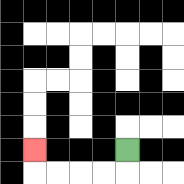{'start': '[5, 6]', 'end': '[1, 6]', 'path_directions': 'D,L,L,L,L,U', 'path_coordinates': '[[5, 6], [5, 7], [4, 7], [3, 7], [2, 7], [1, 7], [1, 6]]'}